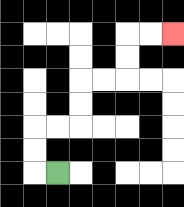{'start': '[2, 7]', 'end': '[7, 1]', 'path_directions': 'L,U,U,R,R,U,U,R,R,U,U,R,R', 'path_coordinates': '[[2, 7], [1, 7], [1, 6], [1, 5], [2, 5], [3, 5], [3, 4], [3, 3], [4, 3], [5, 3], [5, 2], [5, 1], [6, 1], [7, 1]]'}